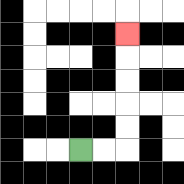{'start': '[3, 6]', 'end': '[5, 1]', 'path_directions': 'R,R,U,U,U,U,U', 'path_coordinates': '[[3, 6], [4, 6], [5, 6], [5, 5], [5, 4], [5, 3], [5, 2], [5, 1]]'}